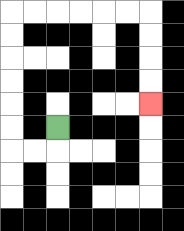{'start': '[2, 5]', 'end': '[6, 4]', 'path_directions': 'D,L,L,U,U,U,U,U,U,R,R,R,R,R,R,D,D,D,D', 'path_coordinates': '[[2, 5], [2, 6], [1, 6], [0, 6], [0, 5], [0, 4], [0, 3], [0, 2], [0, 1], [0, 0], [1, 0], [2, 0], [3, 0], [4, 0], [5, 0], [6, 0], [6, 1], [6, 2], [6, 3], [6, 4]]'}